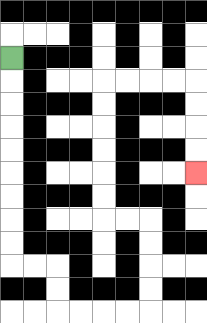{'start': '[0, 2]', 'end': '[8, 7]', 'path_directions': 'D,D,D,D,D,D,D,D,D,R,R,D,D,R,R,R,R,U,U,U,U,L,L,U,U,U,U,U,U,R,R,R,R,D,D,D,D', 'path_coordinates': '[[0, 2], [0, 3], [0, 4], [0, 5], [0, 6], [0, 7], [0, 8], [0, 9], [0, 10], [0, 11], [1, 11], [2, 11], [2, 12], [2, 13], [3, 13], [4, 13], [5, 13], [6, 13], [6, 12], [6, 11], [6, 10], [6, 9], [5, 9], [4, 9], [4, 8], [4, 7], [4, 6], [4, 5], [4, 4], [4, 3], [5, 3], [6, 3], [7, 3], [8, 3], [8, 4], [8, 5], [8, 6], [8, 7]]'}